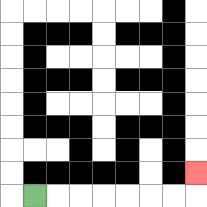{'start': '[1, 8]', 'end': '[8, 7]', 'path_directions': 'R,R,R,R,R,R,R,U', 'path_coordinates': '[[1, 8], [2, 8], [3, 8], [4, 8], [5, 8], [6, 8], [7, 8], [8, 8], [8, 7]]'}